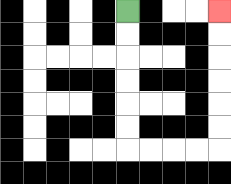{'start': '[5, 0]', 'end': '[9, 0]', 'path_directions': 'D,D,D,D,D,D,R,R,R,R,U,U,U,U,U,U', 'path_coordinates': '[[5, 0], [5, 1], [5, 2], [5, 3], [5, 4], [5, 5], [5, 6], [6, 6], [7, 6], [8, 6], [9, 6], [9, 5], [9, 4], [9, 3], [9, 2], [9, 1], [9, 0]]'}